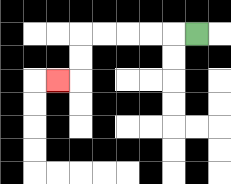{'start': '[8, 1]', 'end': '[2, 3]', 'path_directions': 'L,L,L,L,L,D,D,L', 'path_coordinates': '[[8, 1], [7, 1], [6, 1], [5, 1], [4, 1], [3, 1], [3, 2], [3, 3], [2, 3]]'}